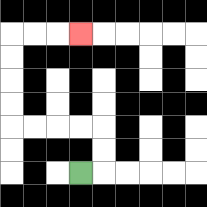{'start': '[3, 7]', 'end': '[3, 1]', 'path_directions': 'R,U,U,L,L,L,L,U,U,U,U,R,R,R', 'path_coordinates': '[[3, 7], [4, 7], [4, 6], [4, 5], [3, 5], [2, 5], [1, 5], [0, 5], [0, 4], [0, 3], [0, 2], [0, 1], [1, 1], [2, 1], [3, 1]]'}